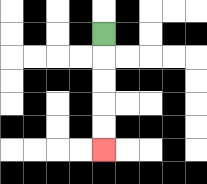{'start': '[4, 1]', 'end': '[4, 6]', 'path_directions': 'D,D,D,D,D', 'path_coordinates': '[[4, 1], [4, 2], [4, 3], [4, 4], [4, 5], [4, 6]]'}